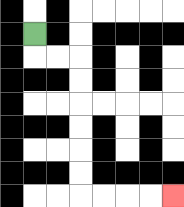{'start': '[1, 1]', 'end': '[7, 8]', 'path_directions': 'D,R,R,D,D,D,D,D,D,R,R,R,R', 'path_coordinates': '[[1, 1], [1, 2], [2, 2], [3, 2], [3, 3], [3, 4], [3, 5], [3, 6], [3, 7], [3, 8], [4, 8], [5, 8], [6, 8], [7, 8]]'}